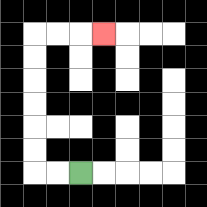{'start': '[3, 7]', 'end': '[4, 1]', 'path_directions': 'L,L,U,U,U,U,U,U,R,R,R', 'path_coordinates': '[[3, 7], [2, 7], [1, 7], [1, 6], [1, 5], [1, 4], [1, 3], [1, 2], [1, 1], [2, 1], [3, 1], [4, 1]]'}